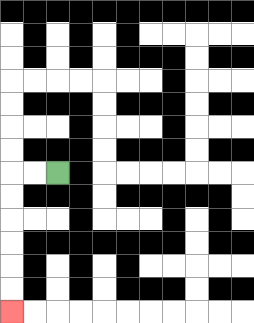{'start': '[2, 7]', 'end': '[0, 13]', 'path_directions': 'L,L,D,D,D,D,D,D', 'path_coordinates': '[[2, 7], [1, 7], [0, 7], [0, 8], [0, 9], [0, 10], [0, 11], [0, 12], [0, 13]]'}